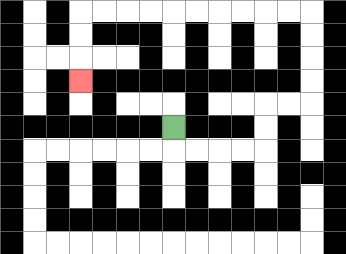{'start': '[7, 5]', 'end': '[3, 3]', 'path_directions': 'D,R,R,R,R,U,U,R,R,U,U,U,U,L,L,L,L,L,L,L,L,L,L,D,D,D', 'path_coordinates': '[[7, 5], [7, 6], [8, 6], [9, 6], [10, 6], [11, 6], [11, 5], [11, 4], [12, 4], [13, 4], [13, 3], [13, 2], [13, 1], [13, 0], [12, 0], [11, 0], [10, 0], [9, 0], [8, 0], [7, 0], [6, 0], [5, 0], [4, 0], [3, 0], [3, 1], [3, 2], [3, 3]]'}